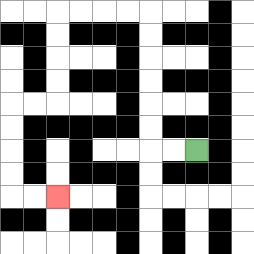{'start': '[8, 6]', 'end': '[2, 8]', 'path_directions': 'L,L,U,U,U,U,U,U,L,L,L,L,D,D,D,D,L,L,D,D,D,D,R,R', 'path_coordinates': '[[8, 6], [7, 6], [6, 6], [6, 5], [6, 4], [6, 3], [6, 2], [6, 1], [6, 0], [5, 0], [4, 0], [3, 0], [2, 0], [2, 1], [2, 2], [2, 3], [2, 4], [1, 4], [0, 4], [0, 5], [0, 6], [0, 7], [0, 8], [1, 8], [2, 8]]'}